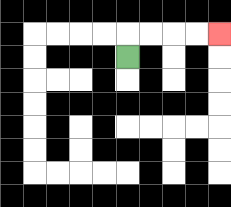{'start': '[5, 2]', 'end': '[9, 1]', 'path_directions': 'U,R,R,R,R', 'path_coordinates': '[[5, 2], [5, 1], [6, 1], [7, 1], [8, 1], [9, 1]]'}